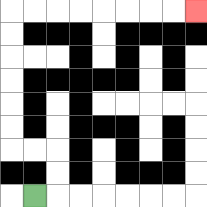{'start': '[1, 8]', 'end': '[8, 0]', 'path_directions': 'R,U,U,L,L,U,U,U,U,U,U,R,R,R,R,R,R,R,R', 'path_coordinates': '[[1, 8], [2, 8], [2, 7], [2, 6], [1, 6], [0, 6], [0, 5], [0, 4], [0, 3], [0, 2], [0, 1], [0, 0], [1, 0], [2, 0], [3, 0], [4, 0], [5, 0], [6, 0], [7, 0], [8, 0]]'}